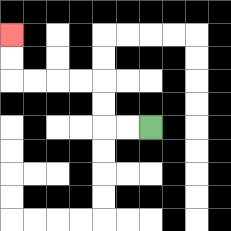{'start': '[6, 5]', 'end': '[0, 1]', 'path_directions': 'L,L,U,U,L,L,L,L,U,U', 'path_coordinates': '[[6, 5], [5, 5], [4, 5], [4, 4], [4, 3], [3, 3], [2, 3], [1, 3], [0, 3], [0, 2], [0, 1]]'}